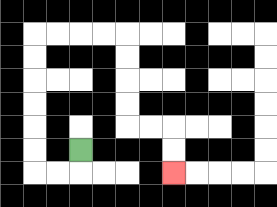{'start': '[3, 6]', 'end': '[7, 7]', 'path_directions': 'D,L,L,U,U,U,U,U,U,R,R,R,R,D,D,D,D,R,R,D,D', 'path_coordinates': '[[3, 6], [3, 7], [2, 7], [1, 7], [1, 6], [1, 5], [1, 4], [1, 3], [1, 2], [1, 1], [2, 1], [3, 1], [4, 1], [5, 1], [5, 2], [5, 3], [5, 4], [5, 5], [6, 5], [7, 5], [7, 6], [7, 7]]'}